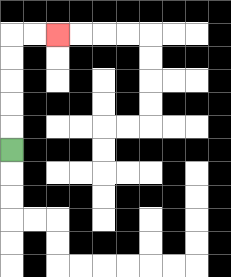{'start': '[0, 6]', 'end': '[2, 1]', 'path_directions': 'U,U,U,U,U,R,R', 'path_coordinates': '[[0, 6], [0, 5], [0, 4], [0, 3], [0, 2], [0, 1], [1, 1], [2, 1]]'}